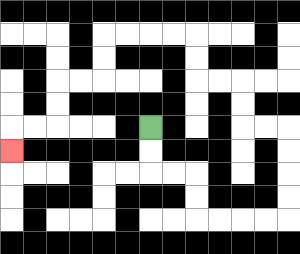{'start': '[6, 5]', 'end': '[0, 6]', 'path_directions': 'D,D,R,R,D,D,R,R,R,R,U,U,U,U,L,L,U,U,L,L,U,U,L,L,L,L,D,D,L,L,D,D,L,L,D', 'path_coordinates': '[[6, 5], [6, 6], [6, 7], [7, 7], [8, 7], [8, 8], [8, 9], [9, 9], [10, 9], [11, 9], [12, 9], [12, 8], [12, 7], [12, 6], [12, 5], [11, 5], [10, 5], [10, 4], [10, 3], [9, 3], [8, 3], [8, 2], [8, 1], [7, 1], [6, 1], [5, 1], [4, 1], [4, 2], [4, 3], [3, 3], [2, 3], [2, 4], [2, 5], [1, 5], [0, 5], [0, 6]]'}